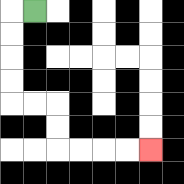{'start': '[1, 0]', 'end': '[6, 6]', 'path_directions': 'L,D,D,D,D,R,R,D,D,R,R,R,R', 'path_coordinates': '[[1, 0], [0, 0], [0, 1], [0, 2], [0, 3], [0, 4], [1, 4], [2, 4], [2, 5], [2, 6], [3, 6], [4, 6], [5, 6], [6, 6]]'}